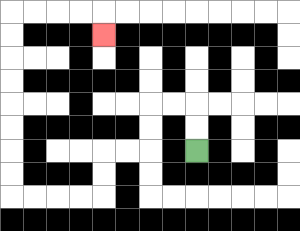{'start': '[8, 6]', 'end': '[4, 1]', 'path_directions': 'U,U,L,L,D,D,L,L,D,D,L,L,L,L,U,U,U,U,U,U,U,U,R,R,R,R,D', 'path_coordinates': '[[8, 6], [8, 5], [8, 4], [7, 4], [6, 4], [6, 5], [6, 6], [5, 6], [4, 6], [4, 7], [4, 8], [3, 8], [2, 8], [1, 8], [0, 8], [0, 7], [0, 6], [0, 5], [0, 4], [0, 3], [0, 2], [0, 1], [0, 0], [1, 0], [2, 0], [3, 0], [4, 0], [4, 1]]'}